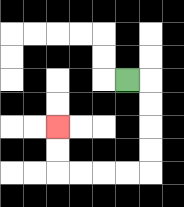{'start': '[5, 3]', 'end': '[2, 5]', 'path_directions': 'R,D,D,D,D,L,L,L,L,U,U', 'path_coordinates': '[[5, 3], [6, 3], [6, 4], [6, 5], [6, 6], [6, 7], [5, 7], [4, 7], [3, 7], [2, 7], [2, 6], [2, 5]]'}